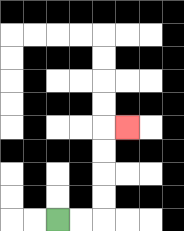{'start': '[2, 9]', 'end': '[5, 5]', 'path_directions': 'R,R,U,U,U,U,R', 'path_coordinates': '[[2, 9], [3, 9], [4, 9], [4, 8], [4, 7], [4, 6], [4, 5], [5, 5]]'}